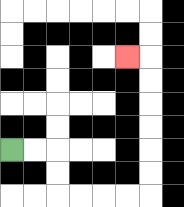{'start': '[0, 6]', 'end': '[5, 2]', 'path_directions': 'R,R,D,D,R,R,R,R,U,U,U,U,U,U,L', 'path_coordinates': '[[0, 6], [1, 6], [2, 6], [2, 7], [2, 8], [3, 8], [4, 8], [5, 8], [6, 8], [6, 7], [6, 6], [6, 5], [6, 4], [6, 3], [6, 2], [5, 2]]'}